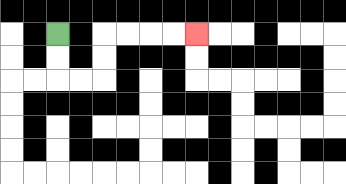{'start': '[2, 1]', 'end': '[8, 1]', 'path_directions': 'D,D,R,R,U,U,R,R,R,R', 'path_coordinates': '[[2, 1], [2, 2], [2, 3], [3, 3], [4, 3], [4, 2], [4, 1], [5, 1], [6, 1], [7, 1], [8, 1]]'}